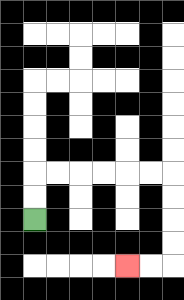{'start': '[1, 9]', 'end': '[5, 11]', 'path_directions': 'U,U,R,R,R,R,R,R,D,D,D,D,L,L', 'path_coordinates': '[[1, 9], [1, 8], [1, 7], [2, 7], [3, 7], [4, 7], [5, 7], [6, 7], [7, 7], [7, 8], [7, 9], [7, 10], [7, 11], [6, 11], [5, 11]]'}